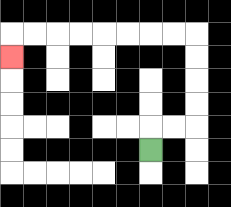{'start': '[6, 6]', 'end': '[0, 2]', 'path_directions': 'U,R,R,U,U,U,U,L,L,L,L,L,L,L,L,D', 'path_coordinates': '[[6, 6], [6, 5], [7, 5], [8, 5], [8, 4], [8, 3], [8, 2], [8, 1], [7, 1], [6, 1], [5, 1], [4, 1], [3, 1], [2, 1], [1, 1], [0, 1], [0, 2]]'}